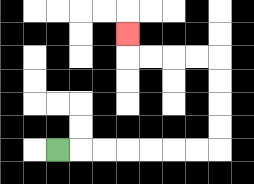{'start': '[2, 6]', 'end': '[5, 1]', 'path_directions': 'R,R,R,R,R,R,R,U,U,U,U,L,L,L,L,U', 'path_coordinates': '[[2, 6], [3, 6], [4, 6], [5, 6], [6, 6], [7, 6], [8, 6], [9, 6], [9, 5], [9, 4], [9, 3], [9, 2], [8, 2], [7, 2], [6, 2], [5, 2], [5, 1]]'}